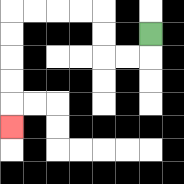{'start': '[6, 1]', 'end': '[0, 5]', 'path_directions': 'D,L,L,U,U,L,L,L,L,D,D,D,D,D', 'path_coordinates': '[[6, 1], [6, 2], [5, 2], [4, 2], [4, 1], [4, 0], [3, 0], [2, 0], [1, 0], [0, 0], [0, 1], [0, 2], [0, 3], [0, 4], [0, 5]]'}